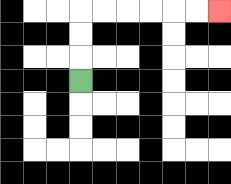{'start': '[3, 3]', 'end': '[9, 0]', 'path_directions': 'U,U,U,R,R,R,R,R,R', 'path_coordinates': '[[3, 3], [3, 2], [3, 1], [3, 0], [4, 0], [5, 0], [6, 0], [7, 0], [8, 0], [9, 0]]'}